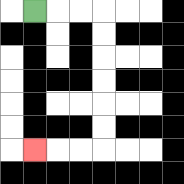{'start': '[1, 0]', 'end': '[1, 6]', 'path_directions': 'R,R,R,D,D,D,D,D,D,L,L,L', 'path_coordinates': '[[1, 0], [2, 0], [3, 0], [4, 0], [4, 1], [4, 2], [4, 3], [4, 4], [4, 5], [4, 6], [3, 6], [2, 6], [1, 6]]'}